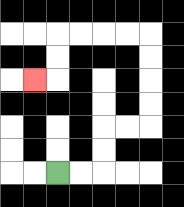{'start': '[2, 7]', 'end': '[1, 3]', 'path_directions': 'R,R,U,U,R,R,U,U,U,U,L,L,L,L,D,D,L', 'path_coordinates': '[[2, 7], [3, 7], [4, 7], [4, 6], [4, 5], [5, 5], [6, 5], [6, 4], [6, 3], [6, 2], [6, 1], [5, 1], [4, 1], [3, 1], [2, 1], [2, 2], [2, 3], [1, 3]]'}